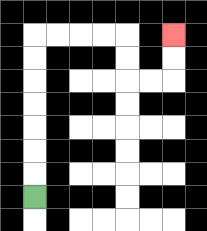{'start': '[1, 8]', 'end': '[7, 1]', 'path_directions': 'U,U,U,U,U,U,U,R,R,R,R,D,D,R,R,U,U', 'path_coordinates': '[[1, 8], [1, 7], [1, 6], [1, 5], [1, 4], [1, 3], [1, 2], [1, 1], [2, 1], [3, 1], [4, 1], [5, 1], [5, 2], [5, 3], [6, 3], [7, 3], [7, 2], [7, 1]]'}